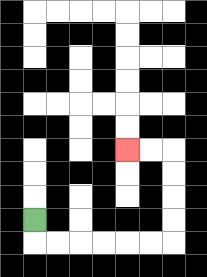{'start': '[1, 9]', 'end': '[5, 6]', 'path_directions': 'D,R,R,R,R,R,R,U,U,U,U,L,L', 'path_coordinates': '[[1, 9], [1, 10], [2, 10], [3, 10], [4, 10], [5, 10], [6, 10], [7, 10], [7, 9], [7, 8], [7, 7], [7, 6], [6, 6], [5, 6]]'}